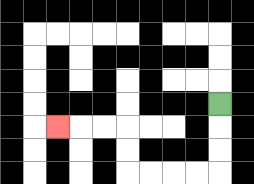{'start': '[9, 4]', 'end': '[2, 5]', 'path_directions': 'D,D,D,L,L,L,L,U,U,L,L,L', 'path_coordinates': '[[9, 4], [9, 5], [9, 6], [9, 7], [8, 7], [7, 7], [6, 7], [5, 7], [5, 6], [5, 5], [4, 5], [3, 5], [2, 5]]'}